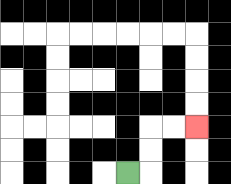{'start': '[5, 7]', 'end': '[8, 5]', 'path_directions': 'R,U,U,R,R', 'path_coordinates': '[[5, 7], [6, 7], [6, 6], [6, 5], [7, 5], [8, 5]]'}